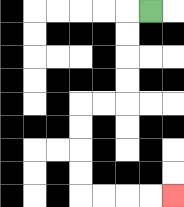{'start': '[6, 0]', 'end': '[7, 8]', 'path_directions': 'L,D,D,D,D,L,L,D,D,D,D,R,R,R,R', 'path_coordinates': '[[6, 0], [5, 0], [5, 1], [5, 2], [5, 3], [5, 4], [4, 4], [3, 4], [3, 5], [3, 6], [3, 7], [3, 8], [4, 8], [5, 8], [6, 8], [7, 8]]'}